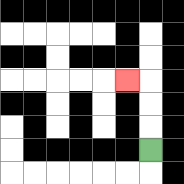{'start': '[6, 6]', 'end': '[5, 3]', 'path_directions': 'U,U,U,L', 'path_coordinates': '[[6, 6], [6, 5], [6, 4], [6, 3], [5, 3]]'}